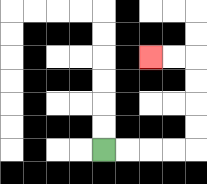{'start': '[4, 6]', 'end': '[6, 2]', 'path_directions': 'R,R,R,R,U,U,U,U,L,L', 'path_coordinates': '[[4, 6], [5, 6], [6, 6], [7, 6], [8, 6], [8, 5], [8, 4], [8, 3], [8, 2], [7, 2], [6, 2]]'}